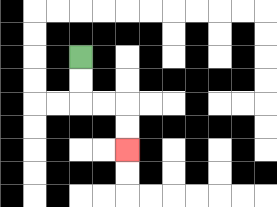{'start': '[3, 2]', 'end': '[5, 6]', 'path_directions': 'D,D,R,R,D,D', 'path_coordinates': '[[3, 2], [3, 3], [3, 4], [4, 4], [5, 4], [5, 5], [5, 6]]'}